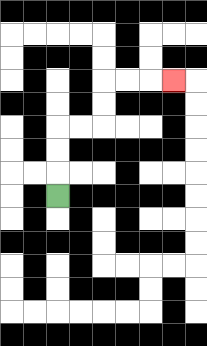{'start': '[2, 8]', 'end': '[7, 3]', 'path_directions': 'U,U,U,R,R,U,U,R,R,R', 'path_coordinates': '[[2, 8], [2, 7], [2, 6], [2, 5], [3, 5], [4, 5], [4, 4], [4, 3], [5, 3], [6, 3], [7, 3]]'}